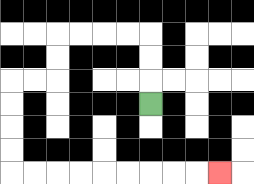{'start': '[6, 4]', 'end': '[9, 7]', 'path_directions': 'U,U,U,L,L,L,L,D,D,L,L,D,D,D,D,R,R,R,R,R,R,R,R,R', 'path_coordinates': '[[6, 4], [6, 3], [6, 2], [6, 1], [5, 1], [4, 1], [3, 1], [2, 1], [2, 2], [2, 3], [1, 3], [0, 3], [0, 4], [0, 5], [0, 6], [0, 7], [1, 7], [2, 7], [3, 7], [4, 7], [5, 7], [6, 7], [7, 7], [8, 7], [9, 7]]'}